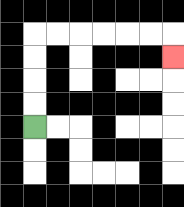{'start': '[1, 5]', 'end': '[7, 2]', 'path_directions': 'U,U,U,U,R,R,R,R,R,R,D', 'path_coordinates': '[[1, 5], [1, 4], [1, 3], [1, 2], [1, 1], [2, 1], [3, 1], [4, 1], [5, 1], [6, 1], [7, 1], [7, 2]]'}